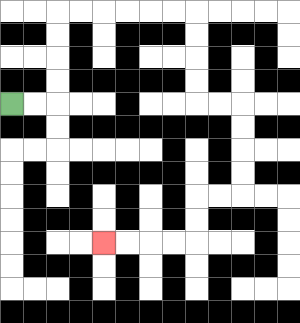{'start': '[0, 4]', 'end': '[4, 10]', 'path_directions': 'R,R,U,U,U,U,R,R,R,R,R,R,D,D,D,D,R,R,D,D,D,D,L,L,D,D,L,L,L,L', 'path_coordinates': '[[0, 4], [1, 4], [2, 4], [2, 3], [2, 2], [2, 1], [2, 0], [3, 0], [4, 0], [5, 0], [6, 0], [7, 0], [8, 0], [8, 1], [8, 2], [8, 3], [8, 4], [9, 4], [10, 4], [10, 5], [10, 6], [10, 7], [10, 8], [9, 8], [8, 8], [8, 9], [8, 10], [7, 10], [6, 10], [5, 10], [4, 10]]'}